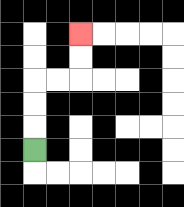{'start': '[1, 6]', 'end': '[3, 1]', 'path_directions': 'U,U,U,R,R,U,U', 'path_coordinates': '[[1, 6], [1, 5], [1, 4], [1, 3], [2, 3], [3, 3], [3, 2], [3, 1]]'}